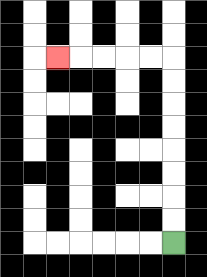{'start': '[7, 10]', 'end': '[2, 2]', 'path_directions': 'U,U,U,U,U,U,U,U,L,L,L,L,L', 'path_coordinates': '[[7, 10], [7, 9], [7, 8], [7, 7], [7, 6], [7, 5], [7, 4], [7, 3], [7, 2], [6, 2], [5, 2], [4, 2], [3, 2], [2, 2]]'}